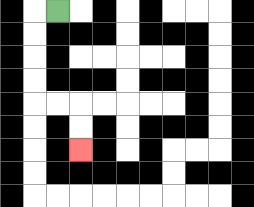{'start': '[2, 0]', 'end': '[3, 6]', 'path_directions': 'L,D,D,D,D,R,R,D,D', 'path_coordinates': '[[2, 0], [1, 0], [1, 1], [1, 2], [1, 3], [1, 4], [2, 4], [3, 4], [3, 5], [3, 6]]'}